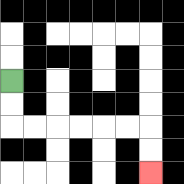{'start': '[0, 3]', 'end': '[6, 7]', 'path_directions': 'D,D,R,R,R,R,R,R,D,D', 'path_coordinates': '[[0, 3], [0, 4], [0, 5], [1, 5], [2, 5], [3, 5], [4, 5], [5, 5], [6, 5], [6, 6], [6, 7]]'}